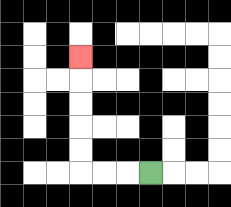{'start': '[6, 7]', 'end': '[3, 2]', 'path_directions': 'L,L,L,U,U,U,U,U', 'path_coordinates': '[[6, 7], [5, 7], [4, 7], [3, 7], [3, 6], [3, 5], [3, 4], [3, 3], [3, 2]]'}